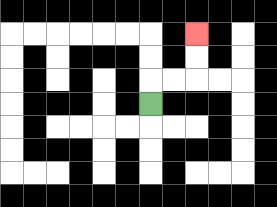{'start': '[6, 4]', 'end': '[8, 1]', 'path_directions': 'U,R,R,U,U', 'path_coordinates': '[[6, 4], [6, 3], [7, 3], [8, 3], [8, 2], [8, 1]]'}